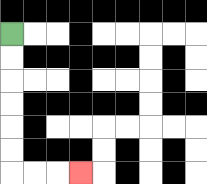{'start': '[0, 1]', 'end': '[3, 7]', 'path_directions': 'D,D,D,D,D,D,R,R,R', 'path_coordinates': '[[0, 1], [0, 2], [0, 3], [0, 4], [0, 5], [0, 6], [0, 7], [1, 7], [2, 7], [3, 7]]'}